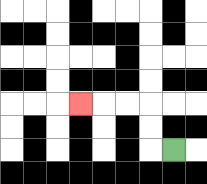{'start': '[7, 6]', 'end': '[3, 4]', 'path_directions': 'L,U,U,L,L,L', 'path_coordinates': '[[7, 6], [6, 6], [6, 5], [6, 4], [5, 4], [4, 4], [3, 4]]'}